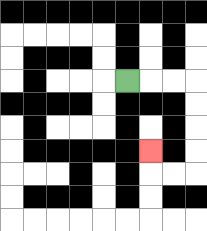{'start': '[5, 3]', 'end': '[6, 6]', 'path_directions': 'R,R,R,D,D,D,D,L,L,U', 'path_coordinates': '[[5, 3], [6, 3], [7, 3], [8, 3], [8, 4], [8, 5], [8, 6], [8, 7], [7, 7], [6, 7], [6, 6]]'}